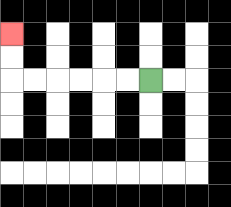{'start': '[6, 3]', 'end': '[0, 1]', 'path_directions': 'L,L,L,L,L,L,U,U', 'path_coordinates': '[[6, 3], [5, 3], [4, 3], [3, 3], [2, 3], [1, 3], [0, 3], [0, 2], [0, 1]]'}